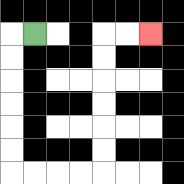{'start': '[1, 1]', 'end': '[6, 1]', 'path_directions': 'L,D,D,D,D,D,D,R,R,R,R,U,U,U,U,U,U,R,R', 'path_coordinates': '[[1, 1], [0, 1], [0, 2], [0, 3], [0, 4], [0, 5], [0, 6], [0, 7], [1, 7], [2, 7], [3, 7], [4, 7], [4, 6], [4, 5], [4, 4], [4, 3], [4, 2], [4, 1], [5, 1], [6, 1]]'}